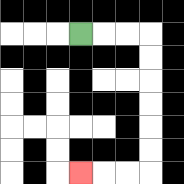{'start': '[3, 1]', 'end': '[3, 7]', 'path_directions': 'R,R,R,D,D,D,D,D,D,L,L,L', 'path_coordinates': '[[3, 1], [4, 1], [5, 1], [6, 1], [6, 2], [6, 3], [6, 4], [6, 5], [6, 6], [6, 7], [5, 7], [4, 7], [3, 7]]'}